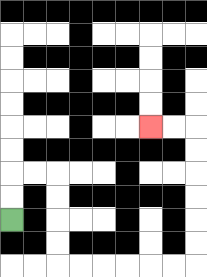{'start': '[0, 9]', 'end': '[6, 5]', 'path_directions': 'U,U,R,R,D,D,D,D,R,R,R,R,R,R,U,U,U,U,U,U,L,L', 'path_coordinates': '[[0, 9], [0, 8], [0, 7], [1, 7], [2, 7], [2, 8], [2, 9], [2, 10], [2, 11], [3, 11], [4, 11], [5, 11], [6, 11], [7, 11], [8, 11], [8, 10], [8, 9], [8, 8], [8, 7], [8, 6], [8, 5], [7, 5], [6, 5]]'}